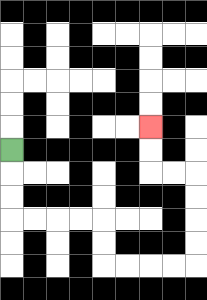{'start': '[0, 6]', 'end': '[6, 5]', 'path_directions': 'D,D,D,R,R,R,R,D,D,R,R,R,R,U,U,U,U,L,L,U,U', 'path_coordinates': '[[0, 6], [0, 7], [0, 8], [0, 9], [1, 9], [2, 9], [3, 9], [4, 9], [4, 10], [4, 11], [5, 11], [6, 11], [7, 11], [8, 11], [8, 10], [8, 9], [8, 8], [8, 7], [7, 7], [6, 7], [6, 6], [6, 5]]'}